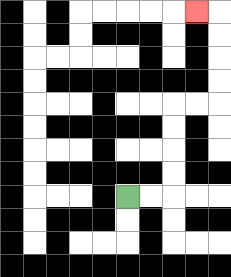{'start': '[5, 8]', 'end': '[8, 0]', 'path_directions': 'R,R,U,U,U,U,R,R,U,U,U,U,L', 'path_coordinates': '[[5, 8], [6, 8], [7, 8], [7, 7], [7, 6], [7, 5], [7, 4], [8, 4], [9, 4], [9, 3], [9, 2], [9, 1], [9, 0], [8, 0]]'}